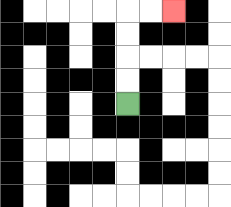{'start': '[5, 4]', 'end': '[7, 0]', 'path_directions': 'U,U,U,U,R,R', 'path_coordinates': '[[5, 4], [5, 3], [5, 2], [5, 1], [5, 0], [6, 0], [7, 0]]'}